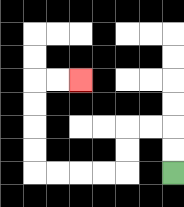{'start': '[7, 7]', 'end': '[3, 3]', 'path_directions': 'U,U,L,L,D,D,L,L,L,L,U,U,U,U,R,R', 'path_coordinates': '[[7, 7], [7, 6], [7, 5], [6, 5], [5, 5], [5, 6], [5, 7], [4, 7], [3, 7], [2, 7], [1, 7], [1, 6], [1, 5], [1, 4], [1, 3], [2, 3], [3, 3]]'}